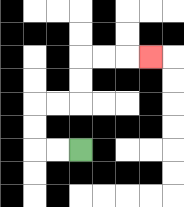{'start': '[3, 6]', 'end': '[6, 2]', 'path_directions': 'L,L,U,U,R,R,U,U,R,R,R', 'path_coordinates': '[[3, 6], [2, 6], [1, 6], [1, 5], [1, 4], [2, 4], [3, 4], [3, 3], [3, 2], [4, 2], [5, 2], [6, 2]]'}